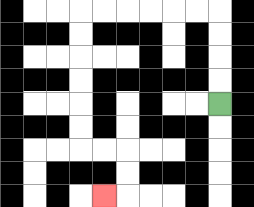{'start': '[9, 4]', 'end': '[4, 8]', 'path_directions': 'U,U,U,U,L,L,L,L,L,L,D,D,D,D,D,D,R,R,D,D,L', 'path_coordinates': '[[9, 4], [9, 3], [9, 2], [9, 1], [9, 0], [8, 0], [7, 0], [6, 0], [5, 0], [4, 0], [3, 0], [3, 1], [3, 2], [3, 3], [3, 4], [3, 5], [3, 6], [4, 6], [5, 6], [5, 7], [5, 8], [4, 8]]'}